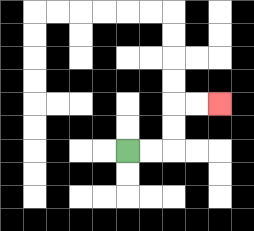{'start': '[5, 6]', 'end': '[9, 4]', 'path_directions': 'R,R,U,U,R,R', 'path_coordinates': '[[5, 6], [6, 6], [7, 6], [7, 5], [7, 4], [8, 4], [9, 4]]'}